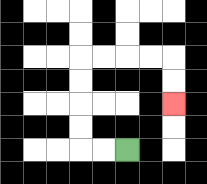{'start': '[5, 6]', 'end': '[7, 4]', 'path_directions': 'L,L,U,U,U,U,R,R,R,R,D,D', 'path_coordinates': '[[5, 6], [4, 6], [3, 6], [3, 5], [3, 4], [3, 3], [3, 2], [4, 2], [5, 2], [6, 2], [7, 2], [7, 3], [7, 4]]'}